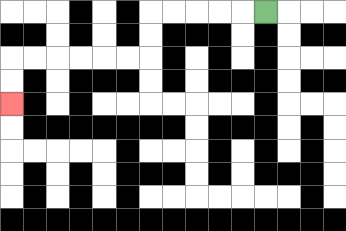{'start': '[11, 0]', 'end': '[0, 4]', 'path_directions': 'L,L,L,L,L,D,D,L,L,L,L,L,L,D,D', 'path_coordinates': '[[11, 0], [10, 0], [9, 0], [8, 0], [7, 0], [6, 0], [6, 1], [6, 2], [5, 2], [4, 2], [3, 2], [2, 2], [1, 2], [0, 2], [0, 3], [0, 4]]'}